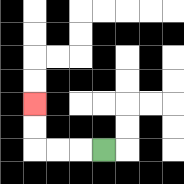{'start': '[4, 6]', 'end': '[1, 4]', 'path_directions': 'L,L,L,U,U', 'path_coordinates': '[[4, 6], [3, 6], [2, 6], [1, 6], [1, 5], [1, 4]]'}